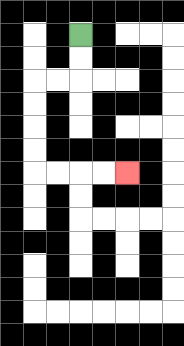{'start': '[3, 1]', 'end': '[5, 7]', 'path_directions': 'D,D,L,L,D,D,D,D,R,R,R,R', 'path_coordinates': '[[3, 1], [3, 2], [3, 3], [2, 3], [1, 3], [1, 4], [1, 5], [1, 6], [1, 7], [2, 7], [3, 7], [4, 7], [5, 7]]'}